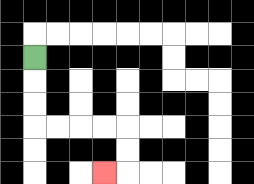{'start': '[1, 2]', 'end': '[4, 7]', 'path_directions': 'D,D,D,R,R,R,R,D,D,L', 'path_coordinates': '[[1, 2], [1, 3], [1, 4], [1, 5], [2, 5], [3, 5], [4, 5], [5, 5], [5, 6], [5, 7], [4, 7]]'}